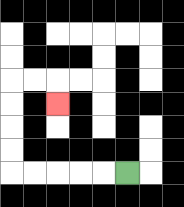{'start': '[5, 7]', 'end': '[2, 4]', 'path_directions': 'L,L,L,L,L,U,U,U,U,R,R,D', 'path_coordinates': '[[5, 7], [4, 7], [3, 7], [2, 7], [1, 7], [0, 7], [0, 6], [0, 5], [0, 4], [0, 3], [1, 3], [2, 3], [2, 4]]'}